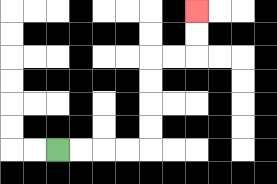{'start': '[2, 6]', 'end': '[8, 0]', 'path_directions': 'R,R,R,R,U,U,U,U,R,R,U,U', 'path_coordinates': '[[2, 6], [3, 6], [4, 6], [5, 6], [6, 6], [6, 5], [6, 4], [6, 3], [6, 2], [7, 2], [8, 2], [8, 1], [8, 0]]'}